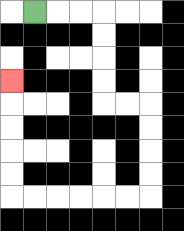{'start': '[1, 0]', 'end': '[0, 3]', 'path_directions': 'R,R,R,D,D,D,D,R,R,D,D,D,D,L,L,L,L,L,L,U,U,U,U,U', 'path_coordinates': '[[1, 0], [2, 0], [3, 0], [4, 0], [4, 1], [4, 2], [4, 3], [4, 4], [5, 4], [6, 4], [6, 5], [6, 6], [6, 7], [6, 8], [5, 8], [4, 8], [3, 8], [2, 8], [1, 8], [0, 8], [0, 7], [0, 6], [0, 5], [0, 4], [0, 3]]'}